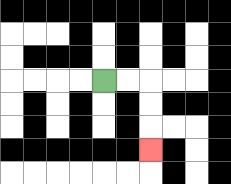{'start': '[4, 3]', 'end': '[6, 6]', 'path_directions': 'R,R,D,D,D', 'path_coordinates': '[[4, 3], [5, 3], [6, 3], [6, 4], [6, 5], [6, 6]]'}